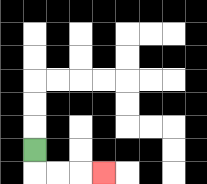{'start': '[1, 6]', 'end': '[4, 7]', 'path_directions': 'D,R,R,R', 'path_coordinates': '[[1, 6], [1, 7], [2, 7], [3, 7], [4, 7]]'}